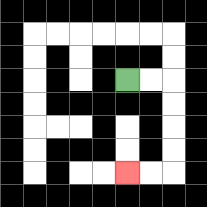{'start': '[5, 3]', 'end': '[5, 7]', 'path_directions': 'R,R,D,D,D,D,L,L', 'path_coordinates': '[[5, 3], [6, 3], [7, 3], [7, 4], [7, 5], [7, 6], [7, 7], [6, 7], [5, 7]]'}